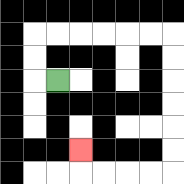{'start': '[2, 3]', 'end': '[3, 6]', 'path_directions': 'L,U,U,R,R,R,R,R,R,D,D,D,D,D,D,L,L,L,L,U', 'path_coordinates': '[[2, 3], [1, 3], [1, 2], [1, 1], [2, 1], [3, 1], [4, 1], [5, 1], [6, 1], [7, 1], [7, 2], [7, 3], [7, 4], [7, 5], [7, 6], [7, 7], [6, 7], [5, 7], [4, 7], [3, 7], [3, 6]]'}